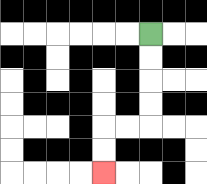{'start': '[6, 1]', 'end': '[4, 7]', 'path_directions': 'D,D,D,D,L,L,D,D', 'path_coordinates': '[[6, 1], [6, 2], [6, 3], [6, 4], [6, 5], [5, 5], [4, 5], [4, 6], [4, 7]]'}